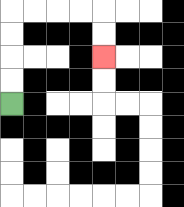{'start': '[0, 4]', 'end': '[4, 2]', 'path_directions': 'U,U,U,U,R,R,R,R,D,D', 'path_coordinates': '[[0, 4], [0, 3], [0, 2], [0, 1], [0, 0], [1, 0], [2, 0], [3, 0], [4, 0], [4, 1], [4, 2]]'}